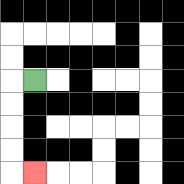{'start': '[1, 3]', 'end': '[1, 7]', 'path_directions': 'L,D,D,D,D,R', 'path_coordinates': '[[1, 3], [0, 3], [0, 4], [0, 5], [0, 6], [0, 7], [1, 7]]'}